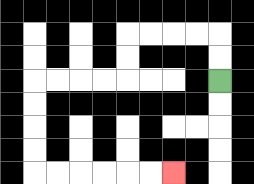{'start': '[9, 3]', 'end': '[7, 7]', 'path_directions': 'U,U,L,L,L,L,D,D,L,L,L,L,D,D,D,D,R,R,R,R,R,R', 'path_coordinates': '[[9, 3], [9, 2], [9, 1], [8, 1], [7, 1], [6, 1], [5, 1], [5, 2], [5, 3], [4, 3], [3, 3], [2, 3], [1, 3], [1, 4], [1, 5], [1, 6], [1, 7], [2, 7], [3, 7], [4, 7], [5, 7], [6, 7], [7, 7]]'}